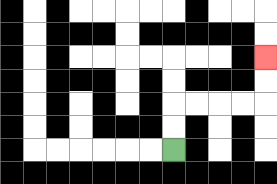{'start': '[7, 6]', 'end': '[11, 2]', 'path_directions': 'U,U,R,R,R,R,U,U', 'path_coordinates': '[[7, 6], [7, 5], [7, 4], [8, 4], [9, 4], [10, 4], [11, 4], [11, 3], [11, 2]]'}